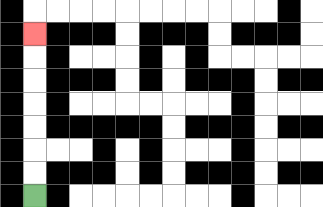{'start': '[1, 8]', 'end': '[1, 1]', 'path_directions': 'U,U,U,U,U,U,U', 'path_coordinates': '[[1, 8], [1, 7], [1, 6], [1, 5], [1, 4], [1, 3], [1, 2], [1, 1]]'}